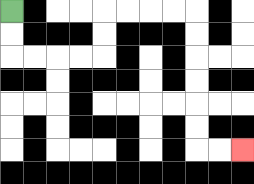{'start': '[0, 0]', 'end': '[10, 6]', 'path_directions': 'D,D,R,R,R,R,U,U,R,R,R,R,D,D,D,D,D,D,R,R', 'path_coordinates': '[[0, 0], [0, 1], [0, 2], [1, 2], [2, 2], [3, 2], [4, 2], [4, 1], [4, 0], [5, 0], [6, 0], [7, 0], [8, 0], [8, 1], [8, 2], [8, 3], [8, 4], [8, 5], [8, 6], [9, 6], [10, 6]]'}